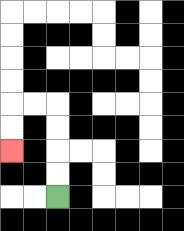{'start': '[2, 8]', 'end': '[0, 6]', 'path_directions': 'U,U,U,U,L,L,D,D', 'path_coordinates': '[[2, 8], [2, 7], [2, 6], [2, 5], [2, 4], [1, 4], [0, 4], [0, 5], [0, 6]]'}